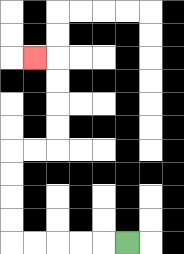{'start': '[5, 10]', 'end': '[1, 2]', 'path_directions': 'L,L,L,L,L,U,U,U,U,R,R,U,U,U,U,L', 'path_coordinates': '[[5, 10], [4, 10], [3, 10], [2, 10], [1, 10], [0, 10], [0, 9], [0, 8], [0, 7], [0, 6], [1, 6], [2, 6], [2, 5], [2, 4], [2, 3], [2, 2], [1, 2]]'}